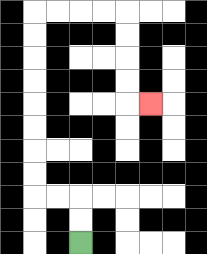{'start': '[3, 10]', 'end': '[6, 4]', 'path_directions': 'U,U,L,L,U,U,U,U,U,U,U,U,R,R,R,R,D,D,D,D,R', 'path_coordinates': '[[3, 10], [3, 9], [3, 8], [2, 8], [1, 8], [1, 7], [1, 6], [1, 5], [1, 4], [1, 3], [1, 2], [1, 1], [1, 0], [2, 0], [3, 0], [4, 0], [5, 0], [5, 1], [5, 2], [5, 3], [5, 4], [6, 4]]'}